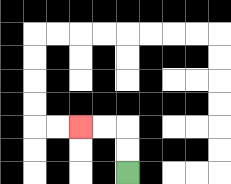{'start': '[5, 7]', 'end': '[3, 5]', 'path_directions': 'U,U,L,L', 'path_coordinates': '[[5, 7], [5, 6], [5, 5], [4, 5], [3, 5]]'}